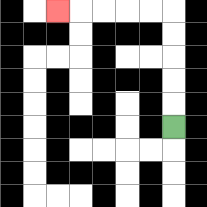{'start': '[7, 5]', 'end': '[2, 0]', 'path_directions': 'U,U,U,U,U,L,L,L,L,L', 'path_coordinates': '[[7, 5], [7, 4], [7, 3], [7, 2], [7, 1], [7, 0], [6, 0], [5, 0], [4, 0], [3, 0], [2, 0]]'}